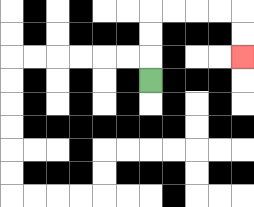{'start': '[6, 3]', 'end': '[10, 2]', 'path_directions': 'U,U,U,R,R,R,R,D,D', 'path_coordinates': '[[6, 3], [6, 2], [6, 1], [6, 0], [7, 0], [8, 0], [9, 0], [10, 0], [10, 1], [10, 2]]'}